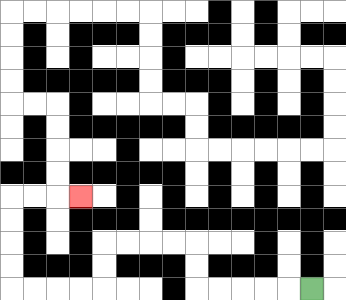{'start': '[13, 12]', 'end': '[3, 8]', 'path_directions': 'L,L,L,L,L,U,U,L,L,L,L,D,D,L,L,L,L,U,U,U,U,R,R,R', 'path_coordinates': '[[13, 12], [12, 12], [11, 12], [10, 12], [9, 12], [8, 12], [8, 11], [8, 10], [7, 10], [6, 10], [5, 10], [4, 10], [4, 11], [4, 12], [3, 12], [2, 12], [1, 12], [0, 12], [0, 11], [0, 10], [0, 9], [0, 8], [1, 8], [2, 8], [3, 8]]'}